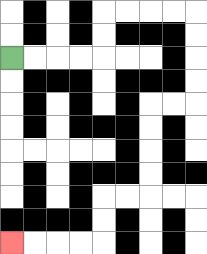{'start': '[0, 2]', 'end': '[0, 10]', 'path_directions': 'R,R,R,R,U,U,R,R,R,R,D,D,D,D,L,L,D,D,D,D,L,L,D,D,L,L,L,L', 'path_coordinates': '[[0, 2], [1, 2], [2, 2], [3, 2], [4, 2], [4, 1], [4, 0], [5, 0], [6, 0], [7, 0], [8, 0], [8, 1], [8, 2], [8, 3], [8, 4], [7, 4], [6, 4], [6, 5], [6, 6], [6, 7], [6, 8], [5, 8], [4, 8], [4, 9], [4, 10], [3, 10], [2, 10], [1, 10], [0, 10]]'}